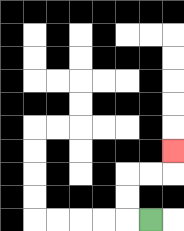{'start': '[6, 9]', 'end': '[7, 6]', 'path_directions': 'L,U,U,R,R,U', 'path_coordinates': '[[6, 9], [5, 9], [5, 8], [5, 7], [6, 7], [7, 7], [7, 6]]'}